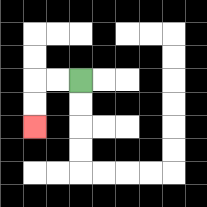{'start': '[3, 3]', 'end': '[1, 5]', 'path_directions': 'L,L,D,D', 'path_coordinates': '[[3, 3], [2, 3], [1, 3], [1, 4], [1, 5]]'}